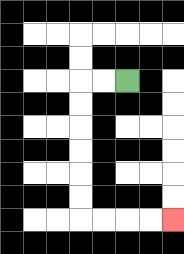{'start': '[5, 3]', 'end': '[7, 9]', 'path_directions': 'L,L,D,D,D,D,D,D,R,R,R,R', 'path_coordinates': '[[5, 3], [4, 3], [3, 3], [3, 4], [3, 5], [3, 6], [3, 7], [3, 8], [3, 9], [4, 9], [5, 9], [6, 9], [7, 9]]'}